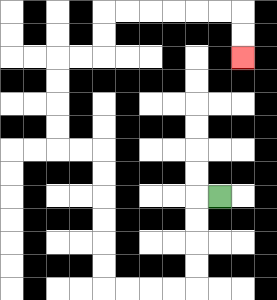{'start': '[9, 8]', 'end': '[10, 2]', 'path_directions': 'L,D,D,D,D,L,L,L,L,U,U,U,U,U,U,L,L,U,U,U,U,R,R,U,U,R,R,R,R,R,R,D,D', 'path_coordinates': '[[9, 8], [8, 8], [8, 9], [8, 10], [8, 11], [8, 12], [7, 12], [6, 12], [5, 12], [4, 12], [4, 11], [4, 10], [4, 9], [4, 8], [4, 7], [4, 6], [3, 6], [2, 6], [2, 5], [2, 4], [2, 3], [2, 2], [3, 2], [4, 2], [4, 1], [4, 0], [5, 0], [6, 0], [7, 0], [8, 0], [9, 0], [10, 0], [10, 1], [10, 2]]'}